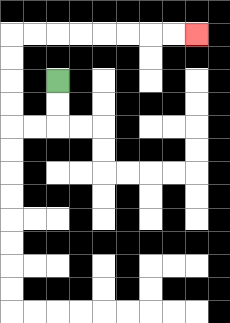{'start': '[2, 3]', 'end': '[8, 1]', 'path_directions': 'D,D,L,L,U,U,U,U,R,R,R,R,R,R,R,R', 'path_coordinates': '[[2, 3], [2, 4], [2, 5], [1, 5], [0, 5], [0, 4], [0, 3], [0, 2], [0, 1], [1, 1], [2, 1], [3, 1], [4, 1], [5, 1], [6, 1], [7, 1], [8, 1]]'}